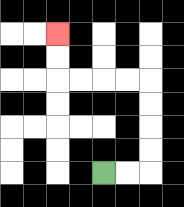{'start': '[4, 7]', 'end': '[2, 1]', 'path_directions': 'R,R,U,U,U,U,L,L,L,L,U,U', 'path_coordinates': '[[4, 7], [5, 7], [6, 7], [6, 6], [6, 5], [6, 4], [6, 3], [5, 3], [4, 3], [3, 3], [2, 3], [2, 2], [2, 1]]'}